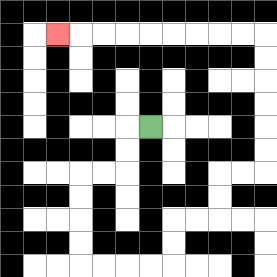{'start': '[6, 5]', 'end': '[2, 1]', 'path_directions': 'L,D,D,L,L,D,D,D,D,R,R,R,R,U,U,R,R,U,U,R,R,U,U,U,U,U,U,L,L,L,L,L,L,L,L,L', 'path_coordinates': '[[6, 5], [5, 5], [5, 6], [5, 7], [4, 7], [3, 7], [3, 8], [3, 9], [3, 10], [3, 11], [4, 11], [5, 11], [6, 11], [7, 11], [7, 10], [7, 9], [8, 9], [9, 9], [9, 8], [9, 7], [10, 7], [11, 7], [11, 6], [11, 5], [11, 4], [11, 3], [11, 2], [11, 1], [10, 1], [9, 1], [8, 1], [7, 1], [6, 1], [5, 1], [4, 1], [3, 1], [2, 1]]'}